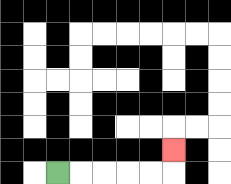{'start': '[2, 7]', 'end': '[7, 6]', 'path_directions': 'R,R,R,R,R,U', 'path_coordinates': '[[2, 7], [3, 7], [4, 7], [5, 7], [6, 7], [7, 7], [7, 6]]'}